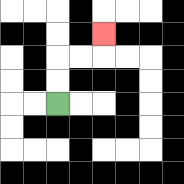{'start': '[2, 4]', 'end': '[4, 1]', 'path_directions': 'U,U,R,R,U', 'path_coordinates': '[[2, 4], [2, 3], [2, 2], [3, 2], [4, 2], [4, 1]]'}